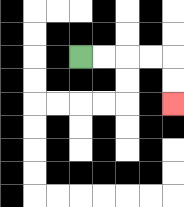{'start': '[3, 2]', 'end': '[7, 4]', 'path_directions': 'R,R,R,R,D,D', 'path_coordinates': '[[3, 2], [4, 2], [5, 2], [6, 2], [7, 2], [7, 3], [7, 4]]'}